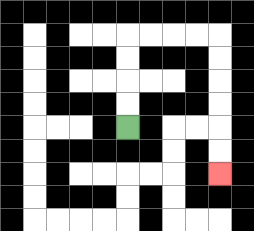{'start': '[5, 5]', 'end': '[9, 7]', 'path_directions': 'U,U,U,U,R,R,R,R,D,D,D,D,D,D', 'path_coordinates': '[[5, 5], [5, 4], [5, 3], [5, 2], [5, 1], [6, 1], [7, 1], [8, 1], [9, 1], [9, 2], [9, 3], [9, 4], [9, 5], [9, 6], [9, 7]]'}